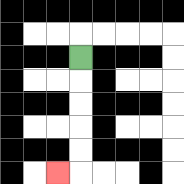{'start': '[3, 2]', 'end': '[2, 7]', 'path_directions': 'D,D,D,D,D,L', 'path_coordinates': '[[3, 2], [3, 3], [3, 4], [3, 5], [3, 6], [3, 7], [2, 7]]'}